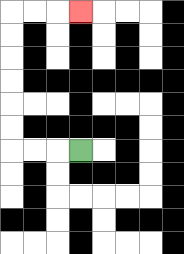{'start': '[3, 6]', 'end': '[3, 0]', 'path_directions': 'L,L,L,U,U,U,U,U,U,R,R,R', 'path_coordinates': '[[3, 6], [2, 6], [1, 6], [0, 6], [0, 5], [0, 4], [0, 3], [0, 2], [0, 1], [0, 0], [1, 0], [2, 0], [3, 0]]'}